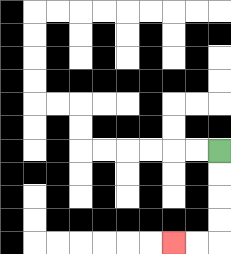{'start': '[9, 6]', 'end': '[7, 10]', 'path_directions': 'D,D,D,D,L,L', 'path_coordinates': '[[9, 6], [9, 7], [9, 8], [9, 9], [9, 10], [8, 10], [7, 10]]'}